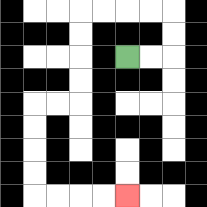{'start': '[5, 2]', 'end': '[5, 8]', 'path_directions': 'R,R,U,U,L,L,L,L,D,D,D,D,L,L,D,D,D,D,R,R,R,R', 'path_coordinates': '[[5, 2], [6, 2], [7, 2], [7, 1], [7, 0], [6, 0], [5, 0], [4, 0], [3, 0], [3, 1], [3, 2], [3, 3], [3, 4], [2, 4], [1, 4], [1, 5], [1, 6], [1, 7], [1, 8], [2, 8], [3, 8], [4, 8], [5, 8]]'}